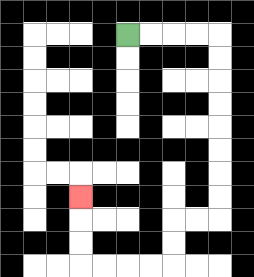{'start': '[5, 1]', 'end': '[3, 8]', 'path_directions': 'R,R,R,R,D,D,D,D,D,D,D,D,L,L,D,D,L,L,L,L,U,U,U', 'path_coordinates': '[[5, 1], [6, 1], [7, 1], [8, 1], [9, 1], [9, 2], [9, 3], [9, 4], [9, 5], [9, 6], [9, 7], [9, 8], [9, 9], [8, 9], [7, 9], [7, 10], [7, 11], [6, 11], [5, 11], [4, 11], [3, 11], [3, 10], [3, 9], [3, 8]]'}